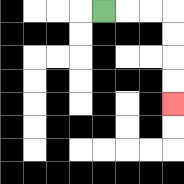{'start': '[4, 0]', 'end': '[7, 4]', 'path_directions': 'R,R,R,D,D,D,D', 'path_coordinates': '[[4, 0], [5, 0], [6, 0], [7, 0], [7, 1], [7, 2], [7, 3], [7, 4]]'}